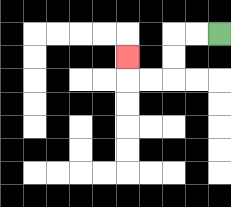{'start': '[9, 1]', 'end': '[5, 2]', 'path_directions': 'L,L,D,D,L,L,U', 'path_coordinates': '[[9, 1], [8, 1], [7, 1], [7, 2], [7, 3], [6, 3], [5, 3], [5, 2]]'}